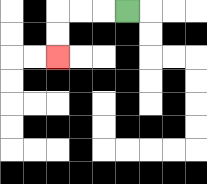{'start': '[5, 0]', 'end': '[2, 2]', 'path_directions': 'L,L,L,D,D', 'path_coordinates': '[[5, 0], [4, 0], [3, 0], [2, 0], [2, 1], [2, 2]]'}